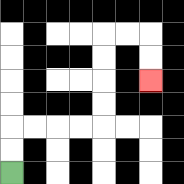{'start': '[0, 7]', 'end': '[6, 3]', 'path_directions': 'U,U,R,R,R,R,U,U,U,U,R,R,D,D', 'path_coordinates': '[[0, 7], [0, 6], [0, 5], [1, 5], [2, 5], [3, 5], [4, 5], [4, 4], [4, 3], [4, 2], [4, 1], [5, 1], [6, 1], [6, 2], [6, 3]]'}